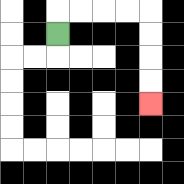{'start': '[2, 1]', 'end': '[6, 4]', 'path_directions': 'U,R,R,R,R,D,D,D,D', 'path_coordinates': '[[2, 1], [2, 0], [3, 0], [4, 0], [5, 0], [6, 0], [6, 1], [6, 2], [6, 3], [6, 4]]'}